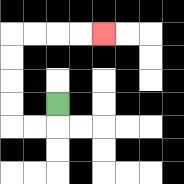{'start': '[2, 4]', 'end': '[4, 1]', 'path_directions': 'D,L,L,U,U,U,U,R,R,R,R', 'path_coordinates': '[[2, 4], [2, 5], [1, 5], [0, 5], [0, 4], [0, 3], [0, 2], [0, 1], [1, 1], [2, 1], [3, 1], [4, 1]]'}